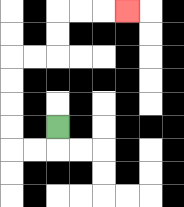{'start': '[2, 5]', 'end': '[5, 0]', 'path_directions': 'D,L,L,U,U,U,U,R,R,U,U,R,R,R', 'path_coordinates': '[[2, 5], [2, 6], [1, 6], [0, 6], [0, 5], [0, 4], [0, 3], [0, 2], [1, 2], [2, 2], [2, 1], [2, 0], [3, 0], [4, 0], [5, 0]]'}